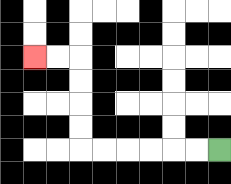{'start': '[9, 6]', 'end': '[1, 2]', 'path_directions': 'L,L,L,L,L,L,U,U,U,U,L,L', 'path_coordinates': '[[9, 6], [8, 6], [7, 6], [6, 6], [5, 6], [4, 6], [3, 6], [3, 5], [3, 4], [3, 3], [3, 2], [2, 2], [1, 2]]'}